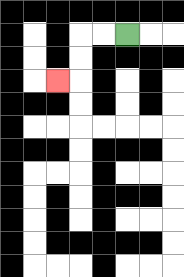{'start': '[5, 1]', 'end': '[2, 3]', 'path_directions': 'L,L,D,D,L', 'path_coordinates': '[[5, 1], [4, 1], [3, 1], [3, 2], [3, 3], [2, 3]]'}